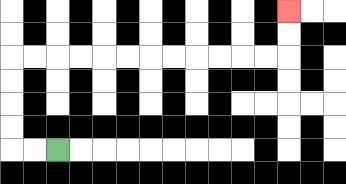{'start': '[2, 6]', 'end': '[12, 0]', 'path_directions': 'L,L,U,U,U,U,R,R,R,R,R,R,R,R,R,R,R,R,U,U', 'path_coordinates': '[[2, 6], [1, 6], [0, 6], [0, 5], [0, 4], [0, 3], [0, 2], [1, 2], [2, 2], [3, 2], [4, 2], [5, 2], [6, 2], [7, 2], [8, 2], [9, 2], [10, 2], [11, 2], [12, 2], [12, 1], [12, 0]]'}